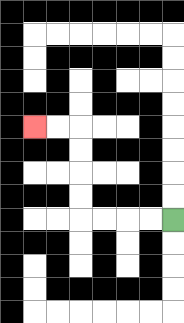{'start': '[7, 9]', 'end': '[1, 5]', 'path_directions': 'L,L,L,L,U,U,U,U,L,L', 'path_coordinates': '[[7, 9], [6, 9], [5, 9], [4, 9], [3, 9], [3, 8], [3, 7], [3, 6], [3, 5], [2, 5], [1, 5]]'}